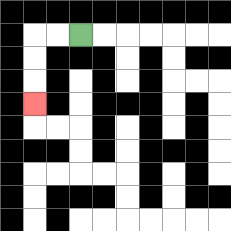{'start': '[3, 1]', 'end': '[1, 4]', 'path_directions': 'L,L,D,D,D', 'path_coordinates': '[[3, 1], [2, 1], [1, 1], [1, 2], [1, 3], [1, 4]]'}